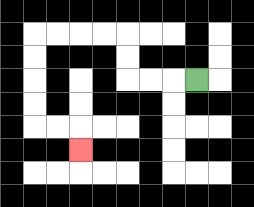{'start': '[8, 3]', 'end': '[3, 6]', 'path_directions': 'L,L,L,U,U,L,L,L,L,D,D,D,D,R,R,D', 'path_coordinates': '[[8, 3], [7, 3], [6, 3], [5, 3], [5, 2], [5, 1], [4, 1], [3, 1], [2, 1], [1, 1], [1, 2], [1, 3], [1, 4], [1, 5], [2, 5], [3, 5], [3, 6]]'}